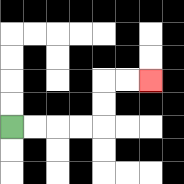{'start': '[0, 5]', 'end': '[6, 3]', 'path_directions': 'R,R,R,R,U,U,R,R', 'path_coordinates': '[[0, 5], [1, 5], [2, 5], [3, 5], [4, 5], [4, 4], [4, 3], [5, 3], [6, 3]]'}